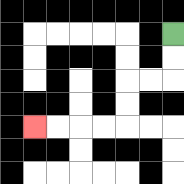{'start': '[7, 1]', 'end': '[1, 5]', 'path_directions': 'D,D,L,L,D,D,L,L,L,L', 'path_coordinates': '[[7, 1], [7, 2], [7, 3], [6, 3], [5, 3], [5, 4], [5, 5], [4, 5], [3, 5], [2, 5], [1, 5]]'}